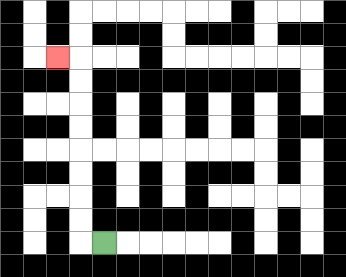{'start': '[4, 10]', 'end': '[2, 2]', 'path_directions': 'L,U,U,U,U,U,U,U,U,L', 'path_coordinates': '[[4, 10], [3, 10], [3, 9], [3, 8], [3, 7], [3, 6], [3, 5], [3, 4], [3, 3], [3, 2], [2, 2]]'}